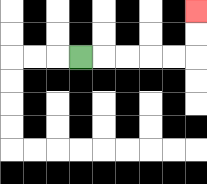{'start': '[3, 2]', 'end': '[8, 0]', 'path_directions': 'R,R,R,R,R,U,U', 'path_coordinates': '[[3, 2], [4, 2], [5, 2], [6, 2], [7, 2], [8, 2], [8, 1], [8, 0]]'}